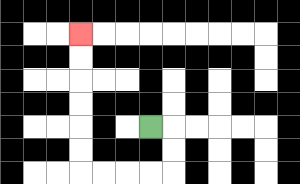{'start': '[6, 5]', 'end': '[3, 1]', 'path_directions': 'R,D,D,L,L,L,L,U,U,U,U,U,U', 'path_coordinates': '[[6, 5], [7, 5], [7, 6], [7, 7], [6, 7], [5, 7], [4, 7], [3, 7], [3, 6], [3, 5], [3, 4], [3, 3], [3, 2], [3, 1]]'}